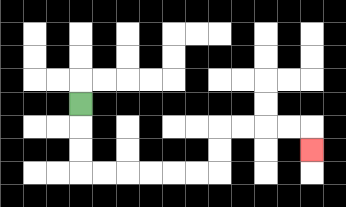{'start': '[3, 4]', 'end': '[13, 6]', 'path_directions': 'D,D,D,R,R,R,R,R,R,U,U,R,R,R,R,D', 'path_coordinates': '[[3, 4], [3, 5], [3, 6], [3, 7], [4, 7], [5, 7], [6, 7], [7, 7], [8, 7], [9, 7], [9, 6], [9, 5], [10, 5], [11, 5], [12, 5], [13, 5], [13, 6]]'}